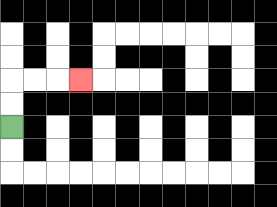{'start': '[0, 5]', 'end': '[3, 3]', 'path_directions': 'U,U,R,R,R', 'path_coordinates': '[[0, 5], [0, 4], [0, 3], [1, 3], [2, 3], [3, 3]]'}